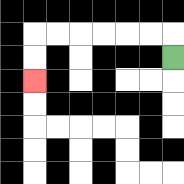{'start': '[7, 2]', 'end': '[1, 3]', 'path_directions': 'U,L,L,L,L,L,L,D,D', 'path_coordinates': '[[7, 2], [7, 1], [6, 1], [5, 1], [4, 1], [3, 1], [2, 1], [1, 1], [1, 2], [1, 3]]'}